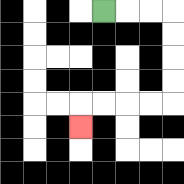{'start': '[4, 0]', 'end': '[3, 5]', 'path_directions': 'R,R,R,D,D,D,D,L,L,L,L,D', 'path_coordinates': '[[4, 0], [5, 0], [6, 0], [7, 0], [7, 1], [7, 2], [7, 3], [7, 4], [6, 4], [5, 4], [4, 4], [3, 4], [3, 5]]'}